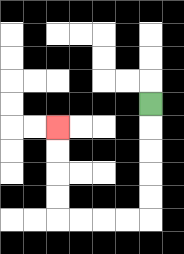{'start': '[6, 4]', 'end': '[2, 5]', 'path_directions': 'D,D,D,D,D,L,L,L,L,U,U,U,U', 'path_coordinates': '[[6, 4], [6, 5], [6, 6], [6, 7], [6, 8], [6, 9], [5, 9], [4, 9], [3, 9], [2, 9], [2, 8], [2, 7], [2, 6], [2, 5]]'}